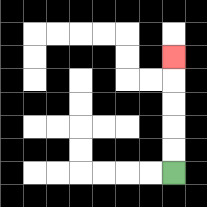{'start': '[7, 7]', 'end': '[7, 2]', 'path_directions': 'U,U,U,U,U', 'path_coordinates': '[[7, 7], [7, 6], [7, 5], [7, 4], [7, 3], [7, 2]]'}